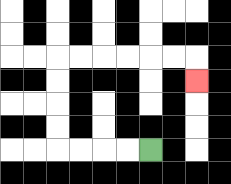{'start': '[6, 6]', 'end': '[8, 3]', 'path_directions': 'L,L,L,L,U,U,U,U,R,R,R,R,R,R,D', 'path_coordinates': '[[6, 6], [5, 6], [4, 6], [3, 6], [2, 6], [2, 5], [2, 4], [2, 3], [2, 2], [3, 2], [4, 2], [5, 2], [6, 2], [7, 2], [8, 2], [8, 3]]'}